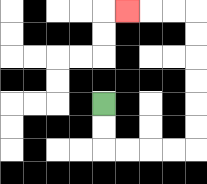{'start': '[4, 4]', 'end': '[5, 0]', 'path_directions': 'D,D,R,R,R,R,U,U,U,U,U,U,L,L,L', 'path_coordinates': '[[4, 4], [4, 5], [4, 6], [5, 6], [6, 6], [7, 6], [8, 6], [8, 5], [8, 4], [8, 3], [8, 2], [8, 1], [8, 0], [7, 0], [6, 0], [5, 0]]'}